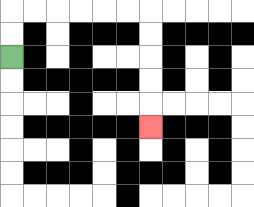{'start': '[0, 2]', 'end': '[6, 5]', 'path_directions': 'U,U,R,R,R,R,R,R,D,D,D,D,D', 'path_coordinates': '[[0, 2], [0, 1], [0, 0], [1, 0], [2, 0], [3, 0], [4, 0], [5, 0], [6, 0], [6, 1], [6, 2], [6, 3], [6, 4], [6, 5]]'}